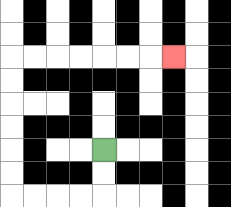{'start': '[4, 6]', 'end': '[7, 2]', 'path_directions': 'D,D,L,L,L,L,U,U,U,U,U,U,R,R,R,R,R,R,R', 'path_coordinates': '[[4, 6], [4, 7], [4, 8], [3, 8], [2, 8], [1, 8], [0, 8], [0, 7], [0, 6], [0, 5], [0, 4], [0, 3], [0, 2], [1, 2], [2, 2], [3, 2], [4, 2], [5, 2], [6, 2], [7, 2]]'}